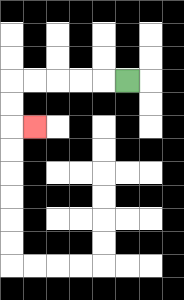{'start': '[5, 3]', 'end': '[1, 5]', 'path_directions': 'L,L,L,L,L,D,D,R', 'path_coordinates': '[[5, 3], [4, 3], [3, 3], [2, 3], [1, 3], [0, 3], [0, 4], [0, 5], [1, 5]]'}